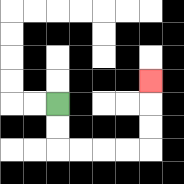{'start': '[2, 4]', 'end': '[6, 3]', 'path_directions': 'D,D,R,R,R,R,U,U,U', 'path_coordinates': '[[2, 4], [2, 5], [2, 6], [3, 6], [4, 6], [5, 6], [6, 6], [6, 5], [6, 4], [6, 3]]'}